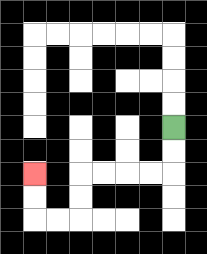{'start': '[7, 5]', 'end': '[1, 7]', 'path_directions': 'D,D,L,L,L,L,D,D,L,L,U,U', 'path_coordinates': '[[7, 5], [7, 6], [7, 7], [6, 7], [5, 7], [4, 7], [3, 7], [3, 8], [3, 9], [2, 9], [1, 9], [1, 8], [1, 7]]'}